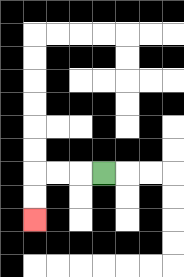{'start': '[4, 7]', 'end': '[1, 9]', 'path_directions': 'L,L,L,D,D', 'path_coordinates': '[[4, 7], [3, 7], [2, 7], [1, 7], [1, 8], [1, 9]]'}